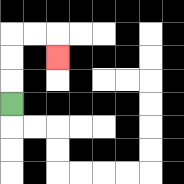{'start': '[0, 4]', 'end': '[2, 2]', 'path_directions': 'U,U,U,R,R,D', 'path_coordinates': '[[0, 4], [0, 3], [0, 2], [0, 1], [1, 1], [2, 1], [2, 2]]'}